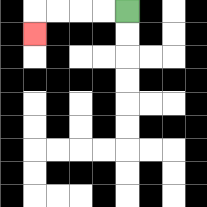{'start': '[5, 0]', 'end': '[1, 1]', 'path_directions': 'L,L,L,L,D', 'path_coordinates': '[[5, 0], [4, 0], [3, 0], [2, 0], [1, 0], [1, 1]]'}